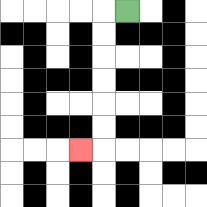{'start': '[5, 0]', 'end': '[3, 6]', 'path_directions': 'L,D,D,D,D,D,D,L', 'path_coordinates': '[[5, 0], [4, 0], [4, 1], [4, 2], [4, 3], [4, 4], [4, 5], [4, 6], [3, 6]]'}